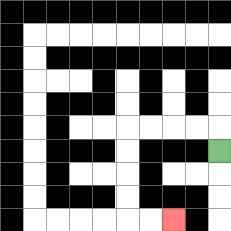{'start': '[9, 6]', 'end': '[7, 9]', 'path_directions': 'U,L,L,L,L,D,D,D,D,R,R', 'path_coordinates': '[[9, 6], [9, 5], [8, 5], [7, 5], [6, 5], [5, 5], [5, 6], [5, 7], [5, 8], [5, 9], [6, 9], [7, 9]]'}